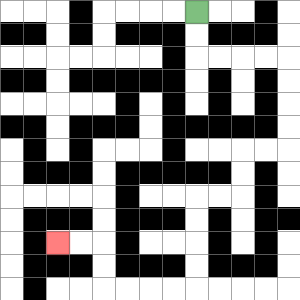{'start': '[8, 0]', 'end': '[2, 10]', 'path_directions': 'D,D,R,R,R,R,D,D,D,D,L,L,D,D,L,L,D,D,D,D,L,L,L,L,U,U,L,L', 'path_coordinates': '[[8, 0], [8, 1], [8, 2], [9, 2], [10, 2], [11, 2], [12, 2], [12, 3], [12, 4], [12, 5], [12, 6], [11, 6], [10, 6], [10, 7], [10, 8], [9, 8], [8, 8], [8, 9], [8, 10], [8, 11], [8, 12], [7, 12], [6, 12], [5, 12], [4, 12], [4, 11], [4, 10], [3, 10], [2, 10]]'}